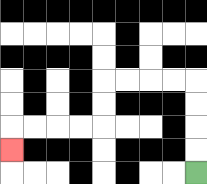{'start': '[8, 7]', 'end': '[0, 6]', 'path_directions': 'U,U,U,U,L,L,L,L,D,D,L,L,L,L,D', 'path_coordinates': '[[8, 7], [8, 6], [8, 5], [8, 4], [8, 3], [7, 3], [6, 3], [5, 3], [4, 3], [4, 4], [4, 5], [3, 5], [2, 5], [1, 5], [0, 5], [0, 6]]'}